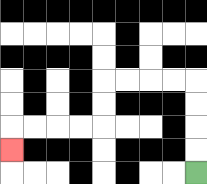{'start': '[8, 7]', 'end': '[0, 6]', 'path_directions': 'U,U,U,U,L,L,L,L,D,D,L,L,L,L,D', 'path_coordinates': '[[8, 7], [8, 6], [8, 5], [8, 4], [8, 3], [7, 3], [6, 3], [5, 3], [4, 3], [4, 4], [4, 5], [3, 5], [2, 5], [1, 5], [0, 5], [0, 6]]'}